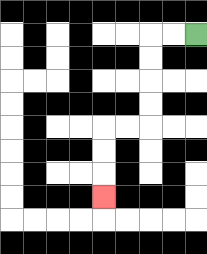{'start': '[8, 1]', 'end': '[4, 8]', 'path_directions': 'L,L,D,D,D,D,L,L,D,D,D', 'path_coordinates': '[[8, 1], [7, 1], [6, 1], [6, 2], [6, 3], [6, 4], [6, 5], [5, 5], [4, 5], [4, 6], [4, 7], [4, 8]]'}